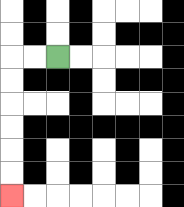{'start': '[2, 2]', 'end': '[0, 8]', 'path_directions': 'L,L,D,D,D,D,D,D', 'path_coordinates': '[[2, 2], [1, 2], [0, 2], [0, 3], [0, 4], [0, 5], [0, 6], [0, 7], [0, 8]]'}